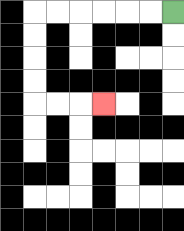{'start': '[7, 0]', 'end': '[4, 4]', 'path_directions': 'L,L,L,L,L,L,D,D,D,D,R,R,R', 'path_coordinates': '[[7, 0], [6, 0], [5, 0], [4, 0], [3, 0], [2, 0], [1, 0], [1, 1], [1, 2], [1, 3], [1, 4], [2, 4], [3, 4], [4, 4]]'}